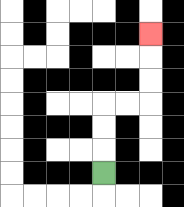{'start': '[4, 7]', 'end': '[6, 1]', 'path_directions': 'U,U,U,R,R,U,U,U', 'path_coordinates': '[[4, 7], [4, 6], [4, 5], [4, 4], [5, 4], [6, 4], [6, 3], [6, 2], [6, 1]]'}